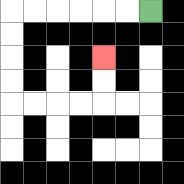{'start': '[6, 0]', 'end': '[4, 2]', 'path_directions': 'L,L,L,L,L,L,D,D,D,D,R,R,R,R,U,U', 'path_coordinates': '[[6, 0], [5, 0], [4, 0], [3, 0], [2, 0], [1, 0], [0, 0], [0, 1], [0, 2], [0, 3], [0, 4], [1, 4], [2, 4], [3, 4], [4, 4], [4, 3], [4, 2]]'}